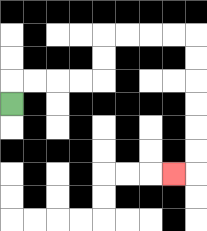{'start': '[0, 4]', 'end': '[7, 7]', 'path_directions': 'U,R,R,R,R,U,U,R,R,R,R,D,D,D,D,D,D,L', 'path_coordinates': '[[0, 4], [0, 3], [1, 3], [2, 3], [3, 3], [4, 3], [4, 2], [4, 1], [5, 1], [6, 1], [7, 1], [8, 1], [8, 2], [8, 3], [8, 4], [8, 5], [8, 6], [8, 7], [7, 7]]'}